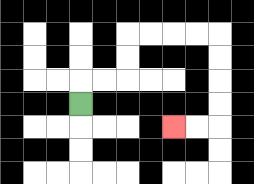{'start': '[3, 4]', 'end': '[7, 5]', 'path_directions': 'U,R,R,U,U,R,R,R,R,D,D,D,D,L,L', 'path_coordinates': '[[3, 4], [3, 3], [4, 3], [5, 3], [5, 2], [5, 1], [6, 1], [7, 1], [8, 1], [9, 1], [9, 2], [9, 3], [9, 4], [9, 5], [8, 5], [7, 5]]'}